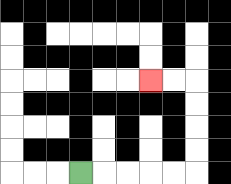{'start': '[3, 7]', 'end': '[6, 3]', 'path_directions': 'R,R,R,R,R,U,U,U,U,L,L', 'path_coordinates': '[[3, 7], [4, 7], [5, 7], [6, 7], [7, 7], [8, 7], [8, 6], [8, 5], [8, 4], [8, 3], [7, 3], [6, 3]]'}